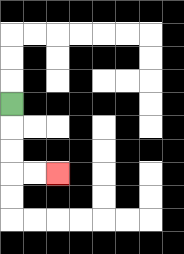{'start': '[0, 4]', 'end': '[2, 7]', 'path_directions': 'D,D,D,R,R', 'path_coordinates': '[[0, 4], [0, 5], [0, 6], [0, 7], [1, 7], [2, 7]]'}